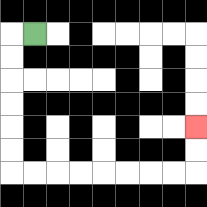{'start': '[1, 1]', 'end': '[8, 5]', 'path_directions': 'L,D,D,D,D,D,D,R,R,R,R,R,R,R,R,U,U', 'path_coordinates': '[[1, 1], [0, 1], [0, 2], [0, 3], [0, 4], [0, 5], [0, 6], [0, 7], [1, 7], [2, 7], [3, 7], [4, 7], [5, 7], [6, 7], [7, 7], [8, 7], [8, 6], [8, 5]]'}